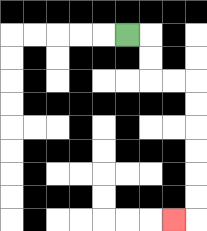{'start': '[5, 1]', 'end': '[7, 9]', 'path_directions': 'R,D,D,R,R,D,D,D,D,D,D,L', 'path_coordinates': '[[5, 1], [6, 1], [6, 2], [6, 3], [7, 3], [8, 3], [8, 4], [8, 5], [8, 6], [8, 7], [8, 8], [8, 9], [7, 9]]'}